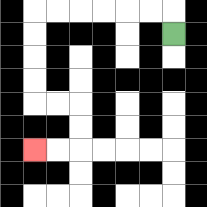{'start': '[7, 1]', 'end': '[1, 6]', 'path_directions': 'U,L,L,L,L,L,L,D,D,D,D,R,R,D,D,L,L', 'path_coordinates': '[[7, 1], [7, 0], [6, 0], [5, 0], [4, 0], [3, 0], [2, 0], [1, 0], [1, 1], [1, 2], [1, 3], [1, 4], [2, 4], [3, 4], [3, 5], [3, 6], [2, 6], [1, 6]]'}